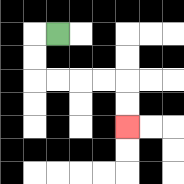{'start': '[2, 1]', 'end': '[5, 5]', 'path_directions': 'L,D,D,R,R,R,R,D,D', 'path_coordinates': '[[2, 1], [1, 1], [1, 2], [1, 3], [2, 3], [3, 3], [4, 3], [5, 3], [5, 4], [5, 5]]'}